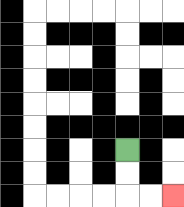{'start': '[5, 6]', 'end': '[7, 8]', 'path_directions': 'D,D,R,R', 'path_coordinates': '[[5, 6], [5, 7], [5, 8], [6, 8], [7, 8]]'}